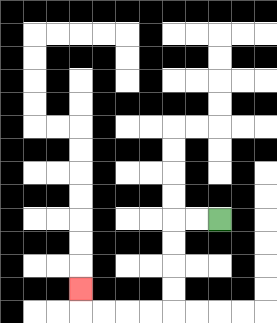{'start': '[9, 9]', 'end': '[3, 12]', 'path_directions': 'L,L,D,D,D,D,L,L,L,L,U', 'path_coordinates': '[[9, 9], [8, 9], [7, 9], [7, 10], [7, 11], [7, 12], [7, 13], [6, 13], [5, 13], [4, 13], [3, 13], [3, 12]]'}